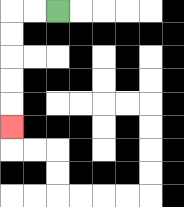{'start': '[2, 0]', 'end': '[0, 5]', 'path_directions': 'L,L,D,D,D,D,D', 'path_coordinates': '[[2, 0], [1, 0], [0, 0], [0, 1], [0, 2], [0, 3], [0, 4], [0, 5]]'}